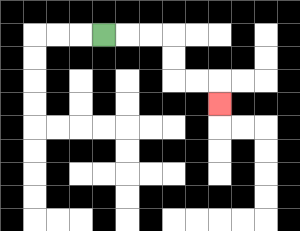{'start': '[4, 1]', 'end': '[9, 4]', 'path_directions': 'R,R,R,D,D,R,R,D', 'path_coordinates': '[[4, 1], [5, 1], [6, 1], [7, 1], [7, 2], [7, 3], [8, 3], [9, 3], [9, 4]]'}